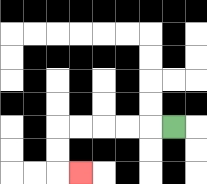{'start': '[7, 5]', 'end': '[3, 7]', 'path_directions': 'L,L,L,L,L,D,D,R', 'path_coordinates': '[[7, 5], [6, 5], [5, 5], [4, 5], [3, 5], [2, 5], [2, 6], [2, 7], [3, 7]]'}